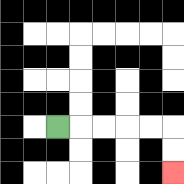{'start': '[2, 5]', 'end': '[7, 7]', 'path_directions': 'R,R,R,R,R,D,D', 'path_coordinates': '[[2, 5], [3, 5], [4, 5], [5, 5], [6, 5], [7, 5], [7, 6], [7, 7]]'}